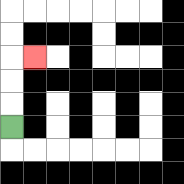{'start': '[0, 5]', 'end': '[1, 2]', 'path_directions': 'U,U,U,R', 'path_coordinates': '[[0, 5], [0, 4], [0, 3], [0, 2], [1, 2]]'}